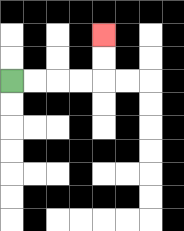{'start': '[0, 3]', 'end': '[4, 1]', 'path_directions': 'R,R,R,R,U,U', 'path_coordinates': '[[0, 3], [1, 3], [2, 3], [3, 3], [4, 3], [4, 2], [4, 1]]'}